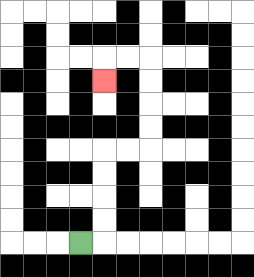{'start': '[3, 10]', 'end': '[4, 3]', 'path_directions': 'R,U,U,U,U,R,R,U,U,U,U,L,L,D', 'path_coordinates': '[[3, 10], [4, 10], [4, 9], [4, 8], [4, 7], [4, 6], [5, 6], [6, 6], [6, 5], [6, 4], [6, 3], [6, 2], [5, 2], [4, 2], [4, 3]]'}